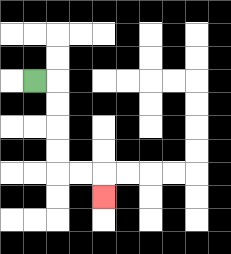{'start': '[1, 3]', 'end': '[4, 8]', 'path_directions': 'R,D,D,D,D,R,R,D', 'path_coordinates': '[[1, 3], [2, 3], [2, 4], [2, 5], [2, 6], [2, 7], [3, 7], [4, 7], [4, 8]]'}